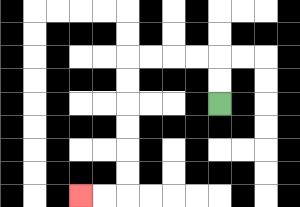{'start': '[9, 4]', 'end': '[3, 8]', 'path_directions': 'U,U,L,L,L,L,D,D,D,D,D,D,L,L', 'path_coordinates': '[[9, 4], [9, 3], [9, 2], [8, 2], [7, 2], [6, 2], [5, 2], [5, 3], [5, 4], [5, 5], [5, 6], [5, 7], [5, 8], [4, 8], [3, 8]]'}